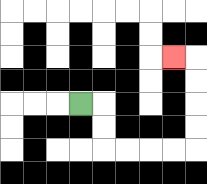{'start': '[3, 4]', 'end': '[7, 2]', 'path_directions': 'R,D,D,R,R,R,R,U,U,U,U,L', 'path_coordinates': '[[3, 4], [4, 4], [4, 5], [4, 6], [5, 6], [6, 6], [7, 6], [8, 6], [8, 5], [8, 4], [8, 3], [8, 2], [7, 2]]'}